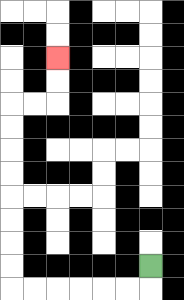{'start': '[6, 11]', 'end': '[2, 2]', 'path_directions': 'D,L,L,L,L,L,L,U,U,U,U,U,U,U,U,R,R,U,U', 'path_coordinates': '[[6, 11], [6, 12], [5, 12], [4, 12], [3, 12], [2, 12], [1, 12], [0, 12], [0, 11], [0, 10], [0, 9], [0, 8], [0, 7], [0, 6], [0, 5], [0, 4], [1, 4], [2, 4], [2, 3], [2, 2]]'}